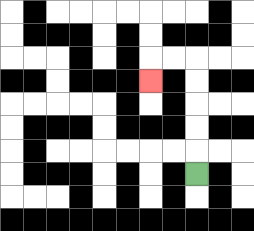{'start': '[8, 7]', 'end': '[6, 3]', 'path_directions': 'U,U,U,U,U,L,L,D', 'path_coordinates': '[[8, 7], [8, 6], [8, 5], [8, 4], [8, 3], [8, 2], [7, 2], [6, 2], [6, 3]]'}